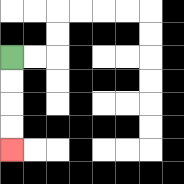{'start': '[0, 2]', 'end': '[0, 6]', 'path_directions': 'D,D,D,D', 'path_coordinates': '[[0, 2], [0, 3], [0, 4], [0, 5], [0, 6]]'}